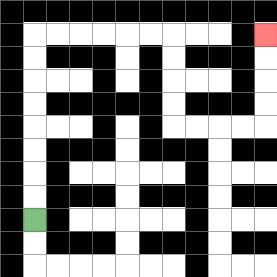{'start': '[1, 9]', 'end': '[11, 1]', 'path_directions': 'U,U,U,U,U,U,U,U,R,R,R,R,R,R,D,D,D,D,R,R,R,R,U,U,U,U', 'path_coordinates': '[[1, 9], [1, 8], [1, 7], [1, 6], [1, 5], [1, 4], [1, 3], [1, 2], [1, 1], [2, 1], [3, 1], [4, 1], [5, 1], [6, 1], [7, 1], [7, 2], [7, 3], [7, 4], [7, 5], [8, 5], [9, 5], [10, 5], [11, 5], [11, 4], [11, 3], [11, 2], [11, 1]]'}